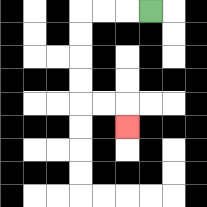{'start': '[6, 0]', 'end': '[5, 5]', 'path_directions': 'L,L,L,D,D,D,D,R,R,D', 'path_coordinates': '[[6, 0], [5, 0], [4, 0], [3, 0], [3, 1], [3, 2], [3, 3], [3, 4], [4, 4], [5, 4], [5, 5]]'}